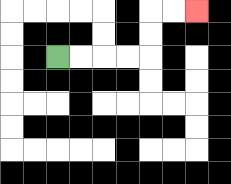{'start': '[2, 2]', 'end': '[8, 0]', 'path_directions': 'R,R,R,R,U,U,R,R', 'path_coordinates': '[[2, 2], [3, 2], [4, 2], [5, 2], [6, 2], [6, 1], [6, 0], [7, 0], [8, 0]]'}